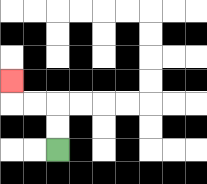{'start': '[2, 6]', 'end': '[0, 3]', 'path_directions': 'U,U,L,L,U', 'path_coordinates': '[[2, 6], [2, 5], [2, 4], [1, 4], [0, 4], [0, 3]]'}